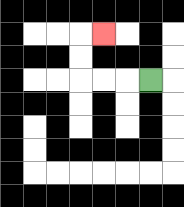{'start': '[6, 3]', 'end': '[4, 1]', 'path_directions': 'L,L,L,U,U,R', 'path_coordinates': '[[6, 3], [5, 3], [4, 3], [3, 3], [3, 2], [3, 1], [4, 1]]'}